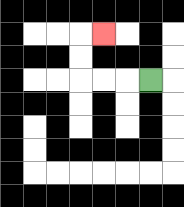{'start': '[6, 3]', 'end': '[4, 1]', 'path_directions': 'L,L,L,U,U,R', 'path_coordinates': '[[6, 3], [5, 3], [4, 3], [3, 3], [3, 2], [3, 1], [4, 1]]'}